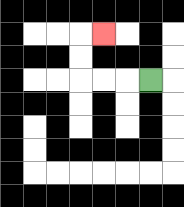{'start': '[6, 3]', 'end': '[4, 1]', 'path_directions': 'L,L,L,U,U,R', 'path_coordinates': '[[6, 3], [5, 3], [4, 3], [3, 3], [3, 2], [3, 1], [4, 1]]'}